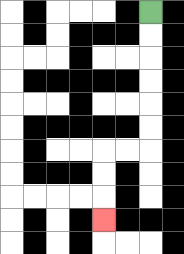{'start': '[6, 0]', 'end': '[4, 9]', 'path_directions': 'D,D,D,D,D,D,L,L,D,D,D', 'path_coordinates': '[[6, 0], [6, 1], [6, 2], [6, 3], [6, 4], [6, 5], [6, 6], [5, 6], [4, 6], [4, 7], [4, 8], [4, 9]]'}